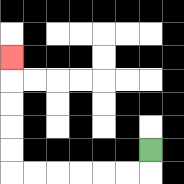{'start': '[6, 6]', 'end': '[0, 2]', 'path_directions': 'D,L,L,L,L,L,L,U,U,U,U,U', 'path_coordinates': '[[6, 6], [6, 7], [5, 7], [4, 7], [3, 7], [2, 7], [1, 7], [0, 7], [0, 6], [0, 5], [0, 4], [0, 3], [0, 2]]'}